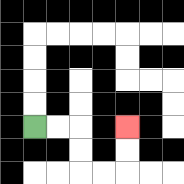{'start': '[1, 5]', 'end': '[5, 5]', 'path_directions': 'R,R,D,D,R,R,U,U', 'path_coordinates': '[[1, 5], [2, 5], [3, 5], [3, 6], [3, 7], [4, 7], [5, 7], [5, 6], [5, 5]]'}